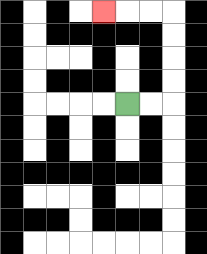{'start': '[5, 4]', 'end': '[4, 0]', 'path_directions': 'R,R,U,U,U,U,L,L,L', 'path_coordinates': '[[5, 4], [6, 4], [7, 4], [7, 3], [7, 2], [7, 1], [7, 0], [6, 0], [5, 0], [4, 0]]'}